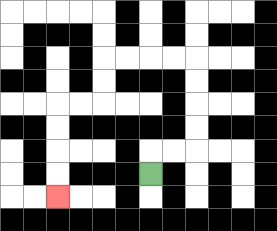{'start': '[6, 7]', 'end': '[2, 8]', 'path_directions': 'U,R,R,U,U,U,U,L,L,L,L,D,D,L,L,D,D,D,D', 'path_coordinates': '[[6, 7], [6, 6], [7, 6], [8, 6], [8, 5], [8, 4], [8, 3], [8, 2], [7, 2], [6, 2], [5, 2], [4, 2], [4, 3], [4, 4], [3, 4], [2, 4], [2, 5], [2, 6], [2, 7], [2, 8]]'}